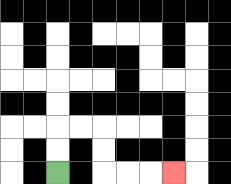{'start': '[2, 7]', 'end': '[7, 7]', 'path_directions': 'U,U,R,R,D,D,R,R,R', 'path_coordinates': '[[2, 7], [2, 6], [2, 5], [3, 5], [4, 5], [4, 6], [4, 7], [5, 7], [6, 7], [7, 7]]'}